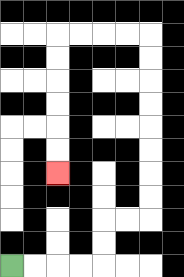{'start': '[0, 11]', 'end': '[2, 7]', 'path_directions': 'R,R,R,R,U,U,R,R,U,U,U,U,U,U,U,U,L,L,L,L,D,D,D,D,D,D', 'path_coordinates': '[[0, 11], [1, 11], [2, 11], [3, 11], [4, 11], [4, 10], [4, 9], [5, 9], [6, 9], [6, 8], [6, 7], [6, 6], [6, 5], [6, 4], [6, 3], [6, 2], [6, 1], [5, 1], [4, 1], [3, 1], [2, 1], [2, 2], [2, 3], [2, 4], [2, 5], [2, 6], [2, 7]]'}